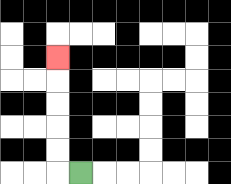{'start': '[3, 7]', 'end': '[2, 2]', 'path_directions': 'L,U,U,U,U,U', 'path_coordinates': '[[3, 7], [2, 7], [2, 6], [2, 5], [2, 4], [2, 3], [2, 2]]'}